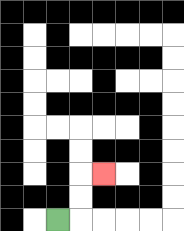{'start': '[2, 9]', 'end': '[4, 7]', 'path_directions': 'R,U,U,R', 'path_coordinates': '[[2, 9], [3, 9], [3, 8], [3, 7], [4, 7]]'}